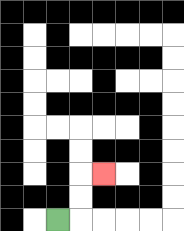{'start': '[2, 9]', 'end': '[4, 7]', 'path_directions': 'R,U,U,R', 'path_coordinates': '[[2, 9], [3, 9], [3, 8], [3, 7], [4, 7]]'}